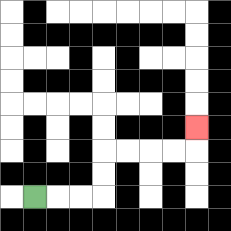{'start': '[1, 8]', 'end': '[8, 5]', 'path_directions': 'R,R,R,U,U,R,R,R,R,U', 'path_coordinates': '[[1, 8], [2, 8], [3, 8], [4, 8], [4, 7], [4, 6], [5, 6], [6, 6], [7, 6], [8, 6], [8, 5]]'}